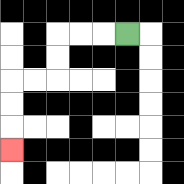{'start': '[5, 1]', 'end': '[0, 6]', 'path_directions': 'L,L,L,D,D,L,L,D,D,D', 'path_coordinates': '[[5, 1], [4, 1], [3, 1], [2, 1], [2, 2], [2, 3], [1, 3], [0, 3], [0, 4], [0, 5], [0, 6]]'}